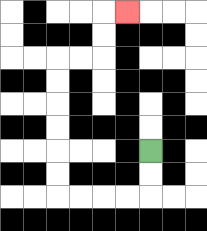{'start': '[6, 6]', 'end': '[5, 0]', 'path_directions': 'D,D,L,L,L,L,U,U,U,U,U,U,R,R,U,U,R', 'path_coordinates': '[[6, 6], [6, 7], [6, 8], [5, 8], [4, 8], [3, 8], [2, 8], [2, 7], [2, 6], [2, 5], [2, 4], [2, 3], [2, 2], [3, 2], [4, 2], [4, 1], [4, 0], [5, 0]]'}